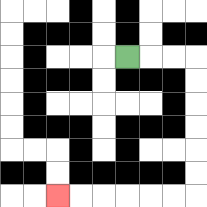{'start': '[5, 2]', 'end': '[2, 8]', 'path_directions': 'R,R,R,D,D,D,D,D,D,L,L,L,L,L,L', 'path_coordinates': '[[5, 2], [6, 2], [7, 2], [8, 2], [8, 3], [8, 4], [8, 5], [8, 6], [8, 7], [8, 8], [7, 8], [6, 8], [5, 8], [4, 8], [3, 8], [2, 8]]'}